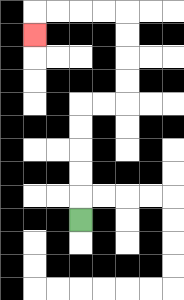{'start': '[3, 9]', 'end': '[1, 1]', 'path_directions': 'U,U,U,U,U,R,R,U,U,U,U,L,L,L,L,D', 'path_coordinates': '[[3, 9], [3, 8], [3, 7], [3, 6], [3, 5], [3, 4], [4, 4], [5, 4], [5, 3], [5, 2], [5, 1], [5, 0], [4, 0], [3, 0], [2, 0], [1, 0], [1, 1]]'}